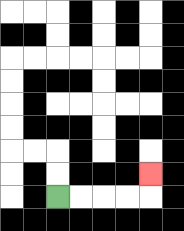{'start': '[2, 8]', 'end': '[6, 7]', 'path_directions': 'R,R,R,R,U', 'path_coordinates': '[[2, 8], [3, 8], [4, 8], [5, 8], [6, 8], [6, 7]]'}